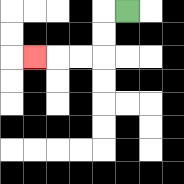{'start': '[5, 0]', 'end': '[1, 2]', 'path_directions': 'L,D,D,L,L,L', 'path_coordinates': '[[5, 0], [4, 0], [4, 1], [4, 2], [3, 2], [2, 2], [1, 2]]'}